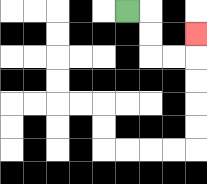{'start': '[5, 0]', 'end': '[8, 1]', 'path_directions': 'R,D,D,R,R,U', 'path_coordinates': '[[5, 0], [6, 0], [6, 1], [6, 2], [7, 2], [8, 2], [8, 1]]'}